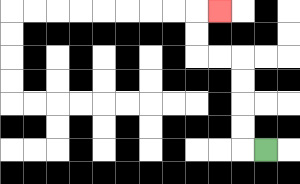{'start': '[11, 6]', 'end': '[9, 0]', 'path_directions': 'L,U,U,U,U,L,L,U,U,R', 'path_coordinates': '[[11, 6], [10, 6], [10, 5], [10, 4], [10, 3], [10, 2], [9, 2], [8, 2], [8, 1], [8, 0], [9, 0]]'}